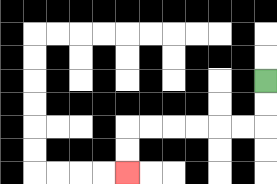{'start': '[11, 3]', 'end': '[5, 7]', 'path_directions': 'D,D,L,L,L,L,L,L,D,D', 'path_coordinates': '[[11, 3], [11, 4], [11, 5], [10, 5], [9, 5], [8, 5], [7, 5], [6, 5], [5, 5], [5, 6], [5, 7]]'}